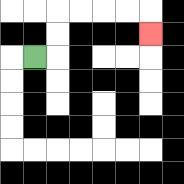{'start': '[1, 2]', 'end': '[6, 1]', 'path_directions': 'R,U,U,R,R,R,R,D', 'path_coordinates': '[[1, 2], [2, 2], [2, 1], [2, 0], [3, 0], [4, 0], [5, 0], [6, 0], [6, 1]]'}